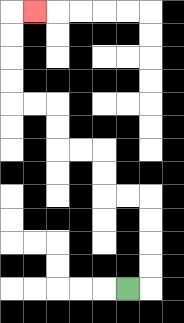{'start': '[5, 12]', 'end': '[1, 0]', 'path_directions': 'R,U,U,U,U,L,L,U,U,L,L,U,U,L,L,U,U,U,U,R', 'path_coordinates': '[[5, 12], [6, 12], [6, 11], [6, 10], [6, 9], [6, 8], [5, 8], [4, 8], [4, 7], [4, 6], [3, 6], [2, 6], [2, 5], [2, 4], [1, 4], [0, 4], [0, 3], [0, 2], [0, 1], [0, 0], [1, 0]]'}